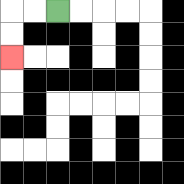{'start': '[2, 0]', 'end': '[0, 2]', 'path_directions': 'L,L,D,D', 'path_coordinates': '[[2, 0], [1, 0], [0, 0], [0, 1], [0, 2]]'}